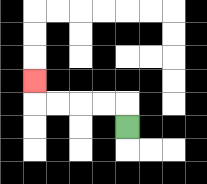{'start': '[5, 5]', 'end': '[1, 3]', 'path_directions': 'U,L,L,L,L,U', 'path_coordinates': '[[5, 5], [5, 4], [4, 4], [3, 4], [2, 4], [1, 4], [1, 3]]'}